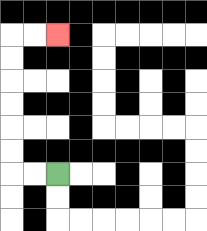{'start': '[2, 7]', 'end': '[2, 1]', 'path_directions': 'L,L,U,U,U,U,U,U,R,R', 'path_coordinates': '[[2, 7], [1, 7], [0, 7], [0, 6], [0, 5], [0, 4], [0, 3], [0, 2], [0, 1], [1, 1], [2, 1]]'}